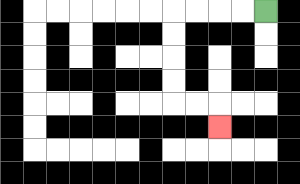{'start': '[11, 0]', 'end': '[9, 5]', 'path_directions': 'L,L,L,L,D,D,D,D,R,R,D', 'path_coordinates': '[[11, 0], [10, 0], [9, 0], [8, 0], [7, 0], [7, 1], [7, 2], [7, 3], [7, 4], [8, 4], [9, 4], [9, 5]]'}